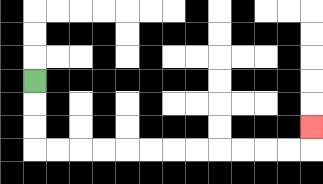{'start': '[1, 3]', 'end': '[13, 5]', 'path_directions': 'D,D,D,R,R,R,R,R,R,R,R,R,R,R,R,U', 'path_coordinates': '[[1, 3], [1, 4], [1, 5], [1, 6], [2, 6], [3, 6], [4, 6], [5, 6], [6, 6], [7, 6], [8, 6], [9, 6], [10, 6], [11, 6], [12, 6], [13, 6], [13, 5]]'}